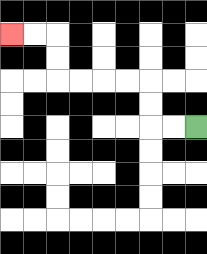{'start': '[8, 5]', 'end': '[0, 1]', 'path_directions': 'L,L,U,U,L,L,L,L,U,U,L,L', 'path_coordinates': '[[8, 5], [7, 5], [6, 5], [6, 4], [6, 3], [5, 3], [4, 3], [3, 3], [2, 3], [2, 2], [2, 1], [1, 1], [0, 1]]'}